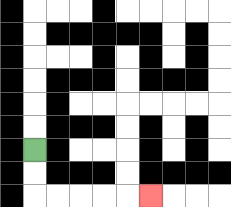{'start': '[1, 6]', 'end': '[6, 8]', 'path_directions': 'D,D,R,R,R,R,R', 'path_coordinates': '[[1, 6], [1, 7], [1, 8], [2, 8], [3, 8], [4, 8], [5, 8], [6, 8]]'}